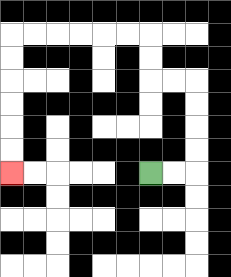{'start': '[6, 7]', 'end': '[0, 7]', 'path_directions': 'R,R,U,U,U,U,L,L,U,U,L,L,L,L,L,L,D,D,D,D,D,D', 'path_coordinates': '[[6, 7], [7, 7], [8, 7], [8, 6], [8, 5], [8, 4], [8, 3], [7, 3], [6, 3], [6, 2], [6, 1], [5, 1], [4, 1], [3, 1], [2, 1], [1, 1], [0, 1], [0, 2], [0, 3], [0, 4], [0, 5], [0, 6], [0, 7]]'}